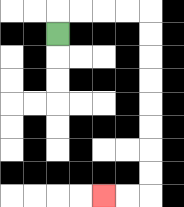{'start': '[2, 1]', 'end': '[4, 8]', 'path_directions': 'U,R,R,R,R,D,D,D,D,D,D,D,D,L,L', 'path_coordinates': '[[2, 1], [2, 0], [3, 0], [4, 0], [5, 0], [6, 0], [6, 1], [6, 2], [6, 3], [6, 4], [6, 5], [6, 6], [6, 7], [6, 8], [5, 8], [4, 8]]'}